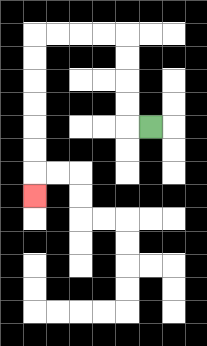{'start': '[6, 5]', 'end': '[1, 8]', 'path_directions': 'L,U,U,U,U,L,L,L,L,D,D,D,D,D,D,D', 'path_coordinates': '[[6, 5], [5, 5], [5, 4], [5, 3], [5, 2], [5, 1], [4, 1], [3, 1], [2, 1], [1, 1], [1, 2], [1, 3], [1, 4], [1, 5], [1, 6], [1, 7], [1, 8]]'}